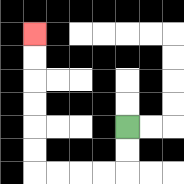{'start': '[5, 5]', 'end': '[1, 1]', 'path_directions': 'D,D,L,L,L,L,U,U,U,U,U,U', 'path_coordinates': '[[5, 5], [5, 6], [5, 7], [4, 7], [3, 7], [2, 7], [1, 7], [1, 6], [1, 5], [1, 4], [1, 3], [1, 2], [1, 1]]'}